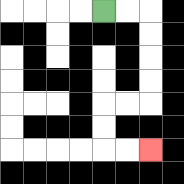{'start': '[4, 0]', 'end': '[6, 6]', 'path_directions': 'R,R,D,D,D,D,L,L,D,D,R,R', 'path_coordinates': '[[4, 0], [5, 0], [6, 0], [6, 1], [6, 2], [6, 3], [6, 4], [5, 4], [4, 4], [4, 5], [4, 6], [5, 6], [6, 6]]'}